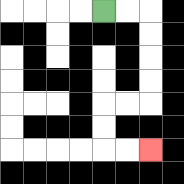{'start': '[4, 0]', 'end': '[6, 6]', 'path_directions': 'R,R,D,D,D,D,L,L,D,D,R,R', 'path_coordinates': '[[4, 0], [5, 0], [6, 0], [6, 1], [6, 2], [6, 3], [6, 4], [5, 4], [4, 4], [4, 5], [4, 6], [5, 6], [6, 6]]'}